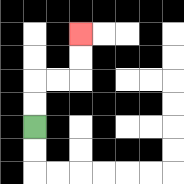{'start': '[1, 5]', 'end': '[3, 1]', 'path_directions': 'U,U,R,R,U,U', 'path_coordinates': '[[1, 5], [1, 4], [1, 3], [2, 3], [3, 3], [3, 2], [3, 1]]'}